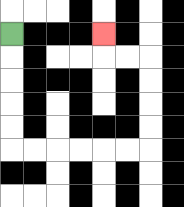{'start': '[0, 1]', 'end': '[4, 1]', 'path_directions': 'D,D,D,D,D,R,R,R,R,R,R,U,U,U,U,L,L,U', 'path_coordinates': '[[0, 1], [0, 2], [0, 3], [0, 4], [0, 5], [0, 6], [1, 6], [2, 6], [3, 6], [4, 6], [5, 6], [6, 6], [6, 5], [6, 4], [6, 3], [6, 2], [5, 2], [4, 2], [4, 1]]'}